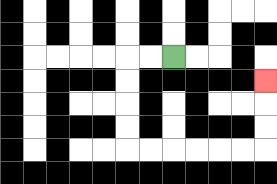{'start': '[7, 2]', 'end': '[11, 3]', 'path_directions': 'L,L,D,D,D,D,R,R,R,R,R,R,U,U,U', 'path_coordinates': '[[7, 2], [6, 2], [5, 2], [5, 3], [5, 4], [5, 5], [5, 6], [6, 6], [7, 6], [8, 6], [9, 6], [10, 6], [11, 6], [11, 5], [11, 4], [11, 3]]'}